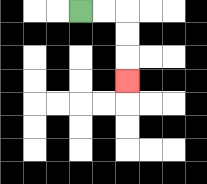{'start': '[3, 0]', 'end': '[5, 3]', 'path_directions': 'R,R,D,D,D', 'path_coordinates': '[[3, 0], [4, 0], [5, 0], [5, 1], [5, 2], [5, 3]]'}